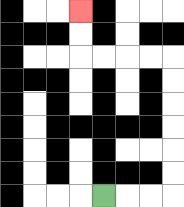{'start': '[4, 8]', 'end': '[3, 0]', 'path_directions': 'R,R,R,U,U,U,U,U,U,L,L,L,L,U,U', 'path_coordinates': '[[4, 8], [5, 8], [6, 8], [7, 8], [7, 7], [7, 6], [7, 5], [7, 4], [7, 3], [7, 2], [6, 2], [5, 2], [4, 2], [3, 2], [3, 1], [3, 0]]'}